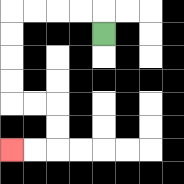{'start': '[4, 1]', 'end': '[0, 6]', 'path_directions': 'U,L,L,L,L,D,D,D,D,R,R,D,D,L,L', 'path_coordinates': '[[4, 1], [4, 0], [3, 0], [2, 0], [1, 0], [0, 0], [0, 1], [0, 2], [0, 3], [0, 4], [1, 4], [2, 4], [2, 5], [2, 6], [1, 6], [0, 6]]'}